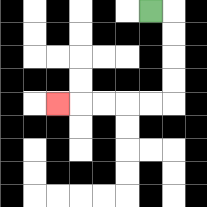{'start': '[6, 0]', 'end': '[2, 4]', 'path_directions': 'R,D,D,D,D,L,L,L,L,L', 'path_coordinates': '[[6, 0], [7, 0], [7, 1], [7, 2], [7, 3], [7, 4], [6, 4], [5, 4], [4, 4], [3, 4], [2, 4]]'}